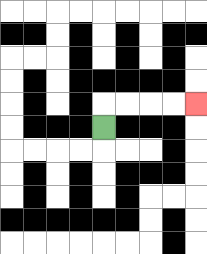{'start': '[4, 5]', 'end': '[8, 4]', 'path_directions': 'U,R,R,R,R', 'path_coordinates': '[[4, 5], [4, 4], [5, 4], [6, 4], [7, 4], [8, 4]]'}